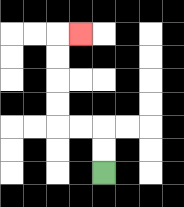{'start': '[4, 7]', 'end': '[3, 1]', 'path_directions': 'U,U,L,L,U,U,U,U,R', 'path_coordinates': '[[4, 7], [4, 6], [4, 5], [3, 5], [2, 5], [2, 4], [2, 3], [2, 2], [2, 1], [3, 1]]'}